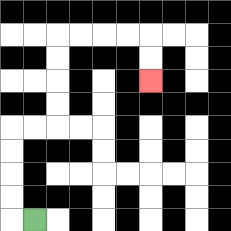{'start': '[1, 9]', 'end': '[6, 3]', 'path_directions': 'L,U,U,U,U,R,R,U,U,U,U,R,R,R,R,D,D', 'path_coordinates': '[[1, 9], [0, 9], [0, 8], [0, 7], [0, 6], [0, 5], [1, 5], [2, 5], [2, 4], [2, 3], [2, 2], [2, 1], [3, 1], [4, 1], [5, 1], [6, 1], [6, 2], [6, 3]]'}